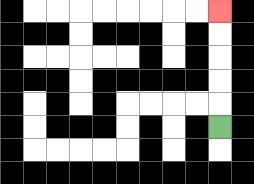{'start': '[9, 5]', 'end': '[9, 0]', 'path_directions': 'U,U,U,U,U', 'path_coordinates': '[[9, 5], [9, 4], [9, 3], [9, 2], [9, 1], [9, 0]]'}